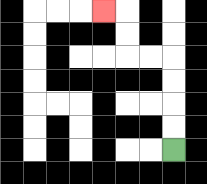{'start': '[7, 6]', 'end': '[4, 0]', 'path_directions': 'U,U,U,U,L,L,U,U,L', 'path_coordinates': '[[7, 6], [7, 5], [7, 4], [7, 3], [7, 2], [6, 2], [5, 2], [5, 1], [5, 0], [4, 0]]'}